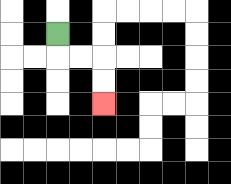{'start': '[2, 1]', 'end': '[4, 4]', 'path_directions': 'D,R,R,D,D', 'path_coordinates': '[[2, 1], [2, 2], [3, 2], [4, 2], [4, 3], [4, 4]]'}